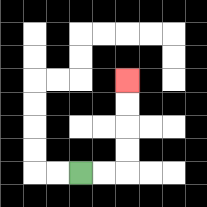{'start': '[3, 7]', 'end': '[5, 3]', 'path_directions': 'R,R,U,U,U,U', 'path_coordinates': '[[3, 7], [4, 7], [5, 7], [5, 6], [5, 5], [5, 4], [5, 3]]'}